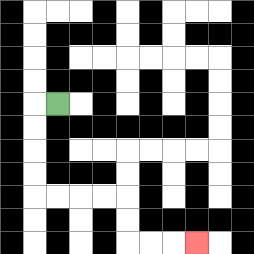{'start': '[2, 4]', 'end': '[8, 10]', 'path_directions': 'L,D,D,D,D,R,R,R,R,D,D,R,R,R', 'path_coordinates': '[[2, 4], [1, 4], [1, 5], [1, 6], [1, 7], [1, 8], [2, 8], [3, 8], [4, 8], [5, 8], [5, 9], [5, 10], [6, 10], [7, 10], [8, 10]]'}